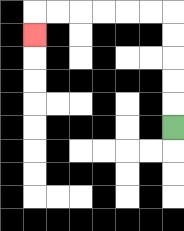{'start': '[7, 5]', 'end': '[1, 1]', 'path_directions': 'U,U,U,U,U,L,L,L,L,L,L,D', 'path_coordinates': '[[7, 5], [7, 4], [7, 3], [7, 2], [7, 1], [7, 0], [6, 0], [5, 0], [4, 0], [3, 0], [2, 0], [1, 0], [1, 1]]'}